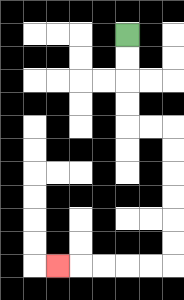{'start': '[5, 1]', 'end': '[2, 11]', 'path_directions': 'D,D,D,D,R,R,D,D,D,D,D,D,L,L,L,L,L', 'path_coordinates': '[[5, 1], [5, 2], [5, 3], [5, 4], [5, 5], [6, 5], [7, 5], [7, 6], [7, 7], [7, 8], [7, 9], [7, 10], [7, 11], [6, 11], [5, 11], [4, 11], [3, 11], [2, 11]]'}